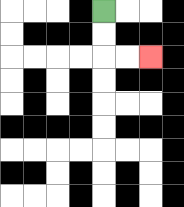{'start': '[4, 0]', 'end': '[6, 2]', 'path_directions': 'D,D,R,R', 'path_coordinates': '[[4, 0], [4, 1], [4, 2], [5, 2], [6, 2]]'}